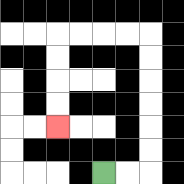{'start': '[4, 7]', 'end': '[2, 5]', 'path_directions': 'R,R,U,U,U,U,U,U,L,L,L,L,D,D,D,D', 'path_coordinates': '[[4, 7], [5, 7], [6, 7], [6, 6], [6, 5], [6, 4], [6, 3], [6, 2], [6, 1], [5, 1], [4, 1], [3, 1], [2, 1], [2, 2], [2, 3], [2, 4], [2, 5]]'}